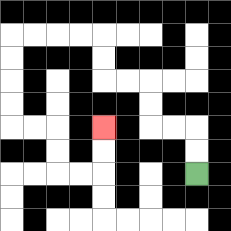{'start': '[8, 7]', 'end': '[4, 5]', 'path_directions': 'U,U,L,L,U,U,L,L,U,U,L,L,L,L,D,D,D,D,R,R,D,D,R,R,U,U', 'path_coordinates': '[[8, 7], [8, 6], [8, 5], [7, 5], [6, 5], [6, 4], [6, 3], [5, 3], [4, 3], [4, 2], [4, 1], [3, 1], [2, 1], [1, 1], [0, 1], [0, 2], [0, 3], [0, 4], [0, 5], [1, 5], [2, 5], [2, 6], [2, 7], [3, 7], [4, 7], [4, 6], [4, 5]]'}